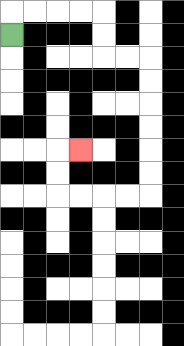{'start': '[0, 1]', 'end': '[3, 6]', 'path_directions': 'U,R,R,R,R,D,D,R,R,D,D,D,D,D,D,L,L,L,L,U,U,R', 'path_coordinates': '[[0, 1], [0, 0], [1, 0], [2, 0], [3, 0], [4, 0], [4, 1], [4, 2], [5, 2], [6, 2], [6, 3], [6, 4], [6, 5], [6, 6], [6, 7], [6, 8], [5, 8], [4, 8], [3, 8], [2, 8], [2, 7], [2, 6], [3, 6]]'}